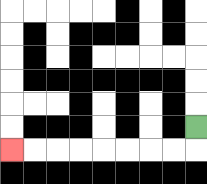{'start': '[8, 5]', 'end': '[0, 6]', 'path_directions': 'D,L,L,L,L,L,L,L,L', 'path_coordinates': '[[8, 5], [8, 6], [7, 6], [6, 6], [5, 6], [4, 6], [3, 6], [2, 6], [1, 6], [0, 6]]'}